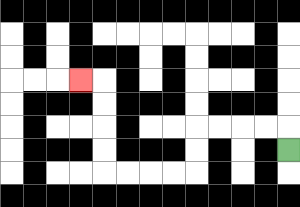{'start': '[12, 6]', 'end': '[3, 3]', 'path_directions': 'U,L,L,L,L,D,D,L,L,L,L,U,U,U,U,L', 'path_coordinates': '[[12, 6], [12, 5], [11, 5], [10, 5], [9, 5], [8, 5], [8, 6], [8, 7], [7, 7], [6, 7], [5, 7], [4, 7], [4, 6], [4, 5], [4, 4], [4, 3], [3, 3]]'}